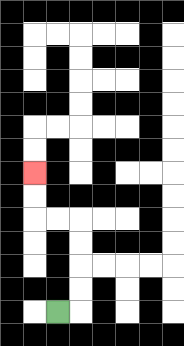{'start': '[2, 13]', 'end': '[1, 7]', 'path_directions': 'R,U,U,U,U,L,L,U,U', 'path_coordinates': '[[2, 13], [3, 13], [3, 12], [3, 11], [3, 10], [3, 9], [2, 9], [1, 9], [1, 8], [1, 7]]'}